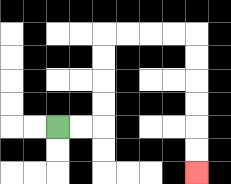{'start': '[2, 5]', 'end': '[8, 7]', 'path_directions': 'R,R,U,U,U,U,R,R,R,R,D,D,D,D,D,D', 'path_coordinates': '[[2, 5], [3, 5], [4, 5], [4, 4], [4, 3], [4, 2], [4, 1], [5, 1], [6, 1], [7, 1], [8, 1], [8, 2], [8, 3], [8, 4], [8, 5], [8, 6], [8, 7]]'}